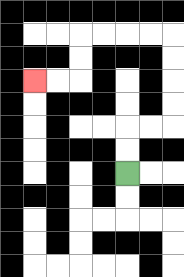{'start': '[5, 7]', 'end': '[1, 3]', 'path_directions': 'U,U,R,R,U,U,U,U,L,L,L,L,D,D,L,L', 'path_coordinates': '[[5, 7], [5, 6], [5, 5], [6, 5], [7, 5], [7, 4], [7, 3], [7, 2], [7, 1], [6, 1], [5, 1], [4, 1], [3, 1], [3, 2], [3, 3], [2, 3], [1, 3]]'}